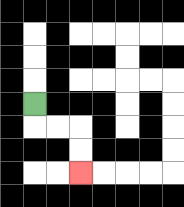{'start': '[1, 4]', 'end': '[3, 7]', 'path_directions': 'D,R,R,D,D', 'path_coordinates': '[[1, 4], [1, 5], [2, 5], [3, 5], [3, 6], [3, 7]]'}